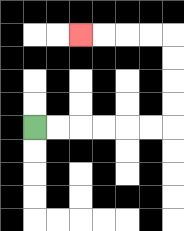{'start': '[1, 5]', 'end': '[3, 1]', 'path_directions': 'R,R,R,R,R,R,U,U,U,U,L,L,L,L', 'path_coordinates': '[[1, 5], [2, 5], [3, 5], [4, 5], [5, 5], [6, 5], [7, 5], [7, 4], [7, 3], [7, 2], [7, 1], [6, 1], [5, 1], [4, 1], [3, 1]]'}